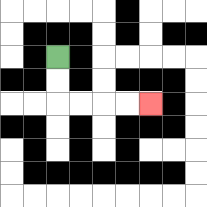{'start': '[2, 2]', 'end': '[6, 4]', 'path_directions': 'D,D,R,R,R,R', 'path_coordinates': '[[2, 2], [2, 3], [2, 4], [3, 4], [4, 4], [5, 4], [6, 4]]'}